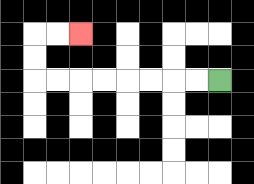{'start': '[9, 3]', 'end': '[3, 1]', 'path_directions': 'L,L,L,L,L,L,L,L,U,U,R,R', 'path_coordinates': '[[9, 3], [8, 3], [7, 3], [6, 3], [5, 3], [4, 3], [3, 3], [2, 3], [1, 3], [1, 2], [1, 1], [2, 1], [3, 1]]'}